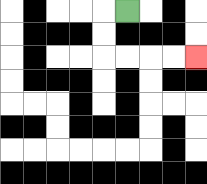{'start': '[5, 0]', 'end': '[8, 2]', 'path_directions': 'L,D,D,R,R,R,R', 'path_coordinates': '[[5, 0], [4, 0], [4, 1], [4, 2], [5, 2], [6, 2], [7, 2], [8, 2]]'}